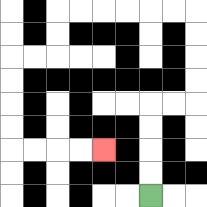{'start': '[6, 8]', 'end': '[4, 6]', 'path_directions': 'U,U,U,U,R,R,U,U,U,U,L,L,L,L,L,L,D,D,L,L,D,D,D,D,R,R,R,R', 'path_coordinates': '[[6, 8], [6, 7], [6, 6], [6, 5], [6, 4], [7, 4], [8, 4], [8, 3], [8, 2], [8, 1], [8, 0], [7, 0], [6, 0], [5, 0], [4, 0], [3, 0], [2, 0], [2, 1], [2, 2], [1, 2], [0, 2], [0, 3], [0, 4], [0, 5], [0, 6], [1, 6], [2, 6], [3, 6], [4, 6]]'}